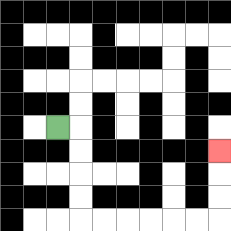{'start': '[2, 5]', 'end': '[9, 6]', 'path_directions': 'R,D,D,D,D,R,R,R,R,R,R,U,U,U', 'path_coordinates': '[[2, 5], [3, 5], [3, 6], [3, 7], [3, 8], [3, 9], [4, 9], [5, 9], [6, 9], [7, 9], [8, 9], [9, 9], [9, 8], [9, 7], [9, 6]]'}